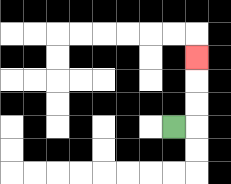{'start': '[7, 5]', 'end': '[8, 2]', 'path_directions': 'R,U,U,U', 'path_coordinates': '[[7, 5], [8, 5], [8, 4], [8, 3], [8, 2]]'}